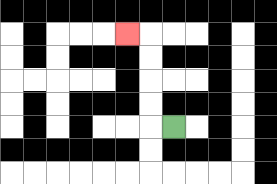{'start': '[7, 5]', 'end': '[5, 1]', 'path_directions': 'L,U,U,U,U,L', 'path_coordinates': '[[7, 5], [6, 5], [6, 4], [6, 3], [6, 2], [6, 1], [5, 1]]'}